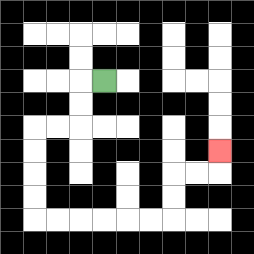{'start': '[4, 3]', 'end': '[9, 6]', 'path_directions': 'L,D,D,L,L,D,D,D,D,R,R,R,R,R,R,U,U,R,R,U', 'path_coordinates': '[[4, 3], [3, 3], [3, 4], [3, 5], [2, 5], [1, 5], [1, 6], [1, 7], [1, 8], [1, 9], [2, 9], [3, 9], [4, 9], [5, 9], [6, 9], [7, 9], [7, 8], [7, 7], [8, 7], [9, 7], [9, 6]]'}